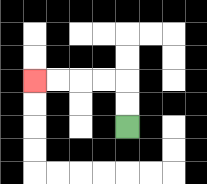{'start': '[5, 5]', 'end': '[1, 3]', 'path_directions': 'U,U,L,L,L,L', 'path_coordinates': '[[5, 5], [5, 4], [5, 3], [4, 3], [3, 3], [2, 3], [1, 3]]'}